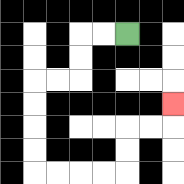{'start': '[5, 1]', 'end': '[7, 4]', 'path_directions': 'L,L,D,D,L,L,D,D,D,D,R,R,R,R,U,U,R,R,U', 'path_coordinates': '[[5, 1], [4, 1], [3, 1], [3, 2], [3, 3], [2, 3], [1, 3], [1, 4], [1, 5], [1, 6], [1, 7], [2, 7], [3, 7], [4, 7], [5, 7], [5, 6], [5, 5], [6, 5], [7, 5], [7, 4]]'}